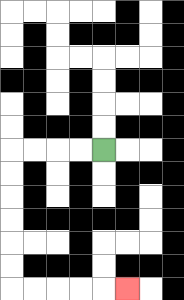{'start': '[4, 6]', 'end': '[5, 12]', 'path_directions': 'L,L,L,L,D,D,D,D,D,D,R,R,R,R,R', 'path_coordinates': '[[4, 6], [3, 6], [2, 6], [1, 6], [0, 6], [0, 7], [0, 8], [0, 9], [0, 10], [0, 11], [0, 12], [1, 12], [2, 12], [3, 12], [4, 12], [5, 12]]'}